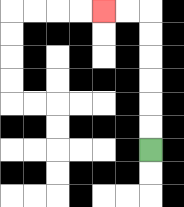{'start': '[6, 6]', 'end': '[4, 0]', 'path_directions': 'U,U,U,U,U,U,L,L', 'path_coordinates': '[[6, 6], [6, 5], [6, 4], [6, 3], [6, 2], [6, 1], [6, 0], [5, 0], [4, 0]]'}